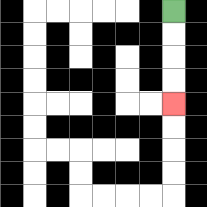{'start': '[7, 0]', 'end': '[7, 4]', 'path_directions': 'D,D,D,D', 'path_coordinates': '[[7, 0], [7, 1], [7, 2], [7, 3], [7, 4]]'}